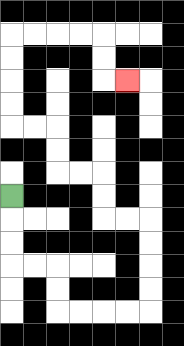{'start': '[0, 8]', 'end': '[5, 3]', 'path_directions': 'D,D,D,R,R,D,D,R,R,R,R,U,U,U,U,L,L,U,U,L,L,U,U,L,L,U,U,U,U,R,R,R,R,D,D,R', 'path_coordinates': '[[0, 8], [0, 9], [0, 10], [0, 11], [1, 11], [2, 11], [2, 12], [2, 13], [3, 13], [4, 13], [5, 13], [6, 13], [6, 12], [6, 11], [6, 10], [6, 9], [5, 9], [4, 9], [4, 8], [4, 7], [3, 7], [2, 7], [2, 6], [2, 5], [1, 5], [0, 5], [0, 4], [0, 3], [0, 2], [0, 1], [1, 1], [2, 1], [3, 1], [4, 1], [4, 2], [4, 3], [5, 3]]'}